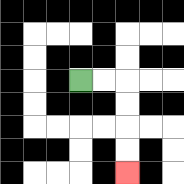{'start': '[3, 3]', 'end': '[5, 7]', 'path_directions': 'R,R,D,D,D,D', 'path_coordinates': '[[3, 3], [4, 3], [5, 3], [5, 4], [5, 5], [5, 6], [5, 7]]'}